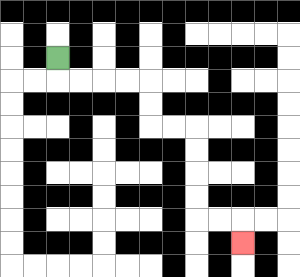{'start': '[2, 2]', 'end': '[10, 10]', 'path_directions': 'D,R,R,R,R,D,D,R,R,D,D,D,D,R,R,D', 'path_coordinates': '[[2, 2], [2, 3], [3, 3], [4, 3], [5, 3], [6, 3], [6, 4], [6, 5], [7, 5], [8, 5], [8, 6], [8, 7], [8, 8], [8, 9], [9, 9], [10, 9], [10, 10]]'}